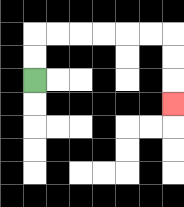{'start': '[1, 3]', 'end': '[7, 4]', 'path_directions': 'U,U,R,R,R,R,R,R,D,D,D', 'path_coordinates': '[[1, 3], [1, 2], [1, 1], [2, 1], [3, 1], [4, 1], [5, 1], [6, 1], [7, 1], [7, 2], [7, 3], [7, 4]]'}